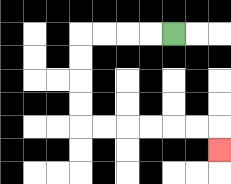{'start': '[7, 1]', 'end': '[9, 6]', 'path_directions': 'L,L,L,L,D,D,D,D,R,R,R,R,R,R,D', 'path_coordinates': '[[7, 1], [6, 1], [5, 1], [4, 1], [3, 1], [3, 2], [3, 3], [3, 4], [3, 5], [4, 5], [5, 5], [6, 5], [7, 5], [8, 5], [9, 5], [9, 6]]'}